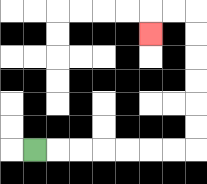{'start': '[1, 6]', 'end': '[6, 1]', 'path_directions': 'R,R,R,R,R,R,R,U,U,U,U,U,U,L,L,D', 'path_coordinates': '[[1, 6], [2, 6], [3, 6], [4, 6], [5, 6], [6, 6], [7, 6], [8, 6], [8, 5], [8, 4], [8, 3], [8, 2], [8, 1], [8, 0], [7, 0], [6, 0], [6, 1]]'}